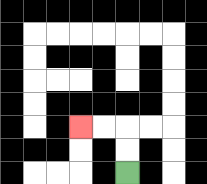{'start': '[5, 7]', 'end': '[3, 5]', 'path_directions': 'U,U,L,L', 'path_coordinates': '[[5, 7], [5, 6], [5, 5], [4, 5], [3, 5]]'}